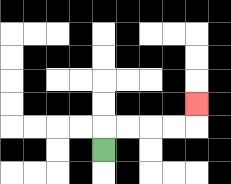{'start': '[4, 6]', 'end': '[8, 4]', 'path_directions': 'U,R,R,R,R,U', 'path_coordinates': '[[4, 6], [4, 5], [5, 5], [6, 5], [7, 5], [8, 5], [8, 4]]'}